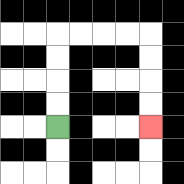{'start': '[2, 5]', 'end': '[6, 5]', 'path_directions': 'U,U,U,U,R,R,R,R,D,D,D,D', 'path_coordinates': '[[2, 5], [2, 4], [2, 3], [2, 2], [2, 1], [3, 1], [4, 1], [5, 1], [6, 1], [6, 2], [6, 3], [6, 4], [6, 5]]'}